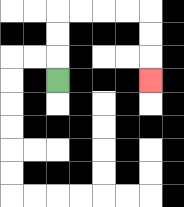{'start': '[2, 3]', 'end': '[6, 3]', 'path_directions': 'U,U,U,R,R,R,R,D,D,D', 'path_coordinates': '[[2, 3], [2, 2], [2, 1], [2, 0], [3, 0], [4, 0], [5, 0], [6, 0], [6, 1], [6, 2], [6, 3]]'}